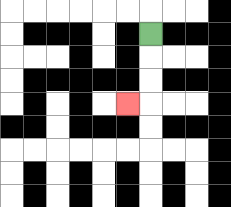{'start': '[6, 1]', 'end': '[5, 4]', 'path_directions': 'D,D,D,L', 'path_coordinates': '[[6, 1], [6, 2], [6, 3], [6, 4], [5, 4]]'}